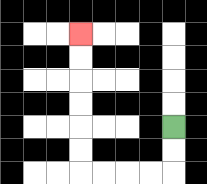{'start': '[7, 5]', 'end': '[3, 1]', 'path_directions': 'D,D,L,L,L,L,U,U,U,U,U,U', 'path_coordinates': '[[7, 5], [7, 6], [7, 7], [6, 7], [5, 7], [4, 7], [3, 7], [3, 6], [3, 5], [3, 4], [3, 3], [3, 2], [3, 1]]'}